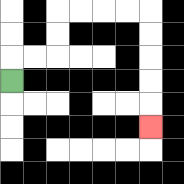{'start': '[0, 3]', 'end': '[6, 5]', 'path_directions': 'U,R,R,U,U,R,R,R,R,D,D,D,D,D', 'path_coordinates': '[[0, 3], [0, 2], [1, 2], [2, 2], [2, 1], [2, 0], [3, 0], [4, 0], [5, 0], [6, 0], [6, 1], [6, 2], [6, 3], [6, 4], [6, 5]]'}